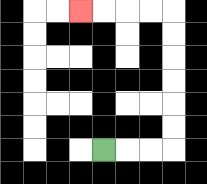{'start': '[4, 6]', 'end': '[3, 0]', 'path_directions': 'R,R,R,U,U,U,U,U,U,L,L,L,L', 'path_coordinates': '[[4, 6], [5, 6], [6, 6], [7, 6], [7, 5], [7, 4], [7, 3], [7, 2], [7, 1], [7, 0], [6, 0], [5, 0], [4, 0], [3, 0]]'}